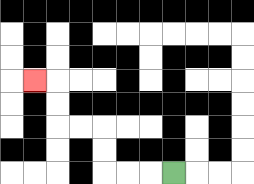{'start': '[7, 7]', 'end': '[1, 3]', 'path_directions': 'L,L,L,U,U,L,L,U,U,L', 'path_coordinates': '[[7, 7], [6, 7], [5, 7], [4, 7], [4, 6], [4, 5], [3, 5], [2, 5], [2, 4], [2, 3], [1, 3]]'}